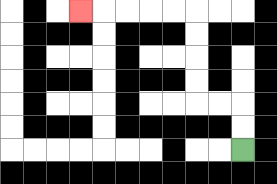{'start': '[10, 6]', 'end': '[3, 0]', 'path_directions': 'U,U,L,L,U,U,U,U,L,L,L,L,L', 'path_coordinates': '[[10, 6], [10, 5], [10, 4], [9, 4], [8, 4], [8, 3], [8, 2], [8, 1], [8, 0], [7, 0], [6, 0], [5, 0], [4, 0], [3, 0]]'}